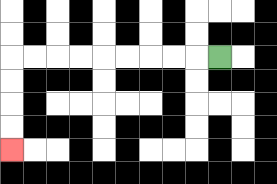{'start': '[9, 2]', 'end': '[0, 6]', 'path_directions': 'L,L,L,L,L,L,L,L,L,D,D,D,D', 'path_coordinates': '[[9, 2], [8, 2], [7, 2], [6, 2], [5, 2], [4, 2], [3, 2], [2, 2], [1, 2], [0, 2], [0, 3], [0, 4], [0, 5], [0, 6]]'}